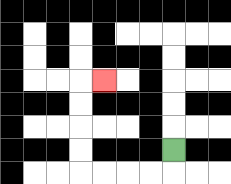{'start': '[7, 6]', 'end': '[4, 3]', 'path_directions': 'D,L,L,L,L,U,U,U,U,R', 'path_coordinates': '[[7, 6], [7, 7], [6, 7], [5, 7], [4, 7], [3, 7], [3, 6], [3, 5], [3, 4], [3, 3], [4, 3]]'}